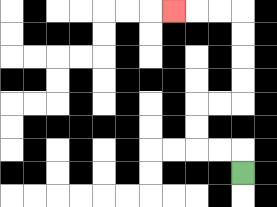{'start': '[10, 7]', 'end': '[7, 0]', 'path_directions': 'U,L,L,U,U,R,R,U,U,U,U,L,L,L', 'path_coordinates': '[[10, 7], [10, 6], [9, 6], [8, 6], [8, 5], [8, 4], [9, 4], [10, 4], [10, 3], [10, 2], [10, 1], [10, 0], [9, 0], [8, 0], [7, 0]]'}